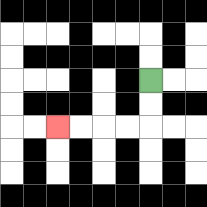{'start': '[6, 3]', 'end': '[2, 5]', 'path_directions': 'D,D,L,L,L,L', 'path_coordinates': '[[6, 3], [6, 4], [6, 5], [5, 5], [4, 5], [3, 5], [2, 5]]'}